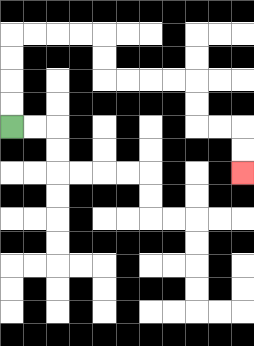{'start': '[0, 5]', 'end': '[10, 7]', 'path_directions': 'U,U,U,U,R,R,R,R,D,D,R,R,R,R,D,D,R,R,D,D', 'path_coordinates': '[[0, 5], [0, 4], [0, 3], [0, 2], [0, 1], [1, 1], [2, 1], [3, 1], [4, 1], [4, 2], [4, 3], [5, 3], [6, 3], [7, 3], [8, 3], [8, 4], [8, 5], [9, 5], [10, 5], [10, 6], [10, 7]]'}